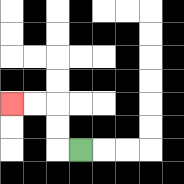{'start': '[3, 6]', 'end': '[0, 4]', 'path_directions': 'L,U,U,L,L', 'path_coordinates': '[[3, 6], [2, 6], [2, 5], [2, 4], [1, 4], [0, 4]]'}